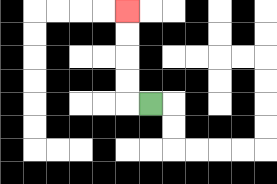{'start': '[6, 4]', 'end': '[5, 0]', 'path_directions': 'L,U,U,U,U', 'path_coordinates': '[[6, 4], [5, 4], [5, 3], [5, 2], [5, 1], [5, 0]]'}